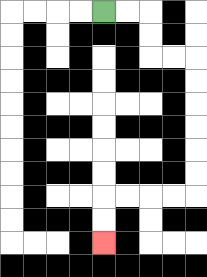{'start': '[4, 0]', 'end': '[4, 10]', 'path_directions': 'R,R,D,D,R,R,D,D,D,D,D,D,L,L,L,L,D,D', 'path_coordinates': '[[4, 0], [5, 0], [6, 0], [6, 1], [6, 2], [7, 2], [8, 2], [8, 3], [8, 4], [8, 5], [8, 6], [8, 7], [8, 8], [7, 8], [6, 8], [5, 8], [4, 8], [4, 9], [4, 10]]'}